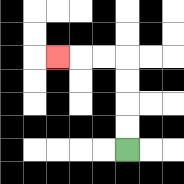{'start': '[5, 6]', 'end': '[2, 2]', 'path_directions': 'U,U,U,U,L,L,L', 'path_coordinates': '[[5, 6], [5, 5], [5, 4], [5, 3], [5, 2], [4, 2], [3, 2], [2, 2]]'}